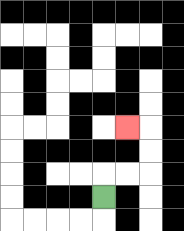{'start': '[4, 8]', 'end': '[5, 5]', 'path_directions': 'U,R,R,U,U,L', 'path_coordinates': '[[4, 8], [4, 7], [5, 7], [6, 7], [6, 6], [6, 5], [5, 5]]'}